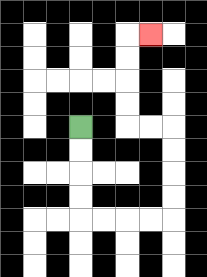{'start': '[3, 5]', 'end': '[6, 1]', 'path_directions': 'D,D,D,D,R,R,R,R,U,U,U,U,L,L,U,U,U,U,R', 'path_coordinates': '[[3, 5], [3, 6], [3, 7], [3, 8], [3, 9], [4, 9], [5, 9], [6, 9], [7, 9], [7, 8], [7, 7], [7, 6], [7, 5], [6, 5], [5, 5], [5, 4], [5, 3], [5, 2], [5, 1], [6, 1]]'}